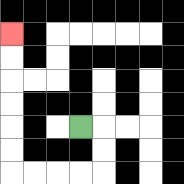{'start': '[3, 5]', 'end': '[0, 1]', 'path_directions': 'R,D,D,L,L,L,L,U,U,U,U,U,U', 'path_coordinates': '[[3, 5], [4, 5], [4, 6], [4, 7], [3, 7], [2, 7], [1, 7], [0, 7], [0, 6], [0, 5], [0, 4], [0, 3], [0, 2], [0, 1]]'}